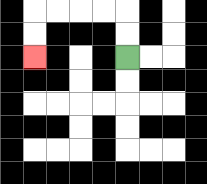{'start': '[5, 2]', 'end': '[1, 2]', 'path_directions': 'U,U,L,L,L,L,D,D', 'path_coordinates': '[[5, 2], [5, 1], [5, 0], [4, 0], [3, 0], [2, 0], [1, 0], [1, 1], [1, 2]]'}